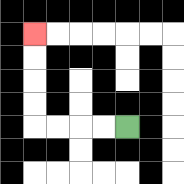{'start': '[5, 5]', 'end': '[1, 1]', 'path_directions': 'L,L,L,L,U,U,U,U', 'path_coordinates': '[[5, 5], [4, 5], [3, 5], [2, 5], [1, 5], [1, 4], [1, 3], [1, 2], [1, 1]]'}